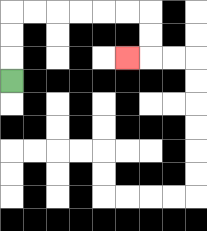{'start': '[0, 3]', 'end': '[5, 2]', 'path_directions': 'U,U,U,R,R,R,R,R,R,D,D,L', 'path_coordinates': '[[0, 3], [0, 2], [0, 1], [0, 0], [1, 0], [2, 0], [3, 0], [4, 0], [5, 0], [6, 0], [6, 1], [6, 2], [5, 2]]'}